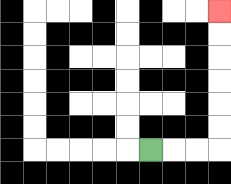{'start': '[6, 6]', 'end': '[9, 0]', 'path_directions': 'R,R,R,U,U,U,U,U,U', 'path_coordinates': '[[6, 6], [7, 6], [8, 6], [9, 6], [9, 5], [9, 4], [9, 3], [9, 2], [9, 1], [9, 0]]'}